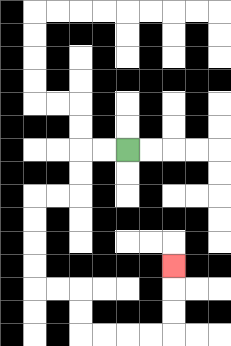{'start': '[5, 6]', 'end': '[7, 11]', 'path_directions': 'L,L,D,D,L,L,D,D,D,D,R,R,D,D,R,R,R,R,U,U,U', 'path_coordinates': '[[5, 6], [4, 6], [3, 6], [3, 7], [3, 8], [2, 8], [1, 8], [1, 9], [1, 10], [1, 11], [1, 12], [2, 12], [3, 12], [3, 13], [3, 14], [4, 14], [5, 14], [6, 14], [7, 14], [7, 13], [7, 12], [7, 11]]'}